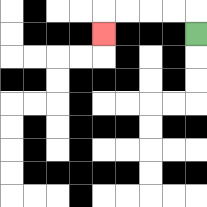{'start': '[8, 1]', 'end': '[4, 1]', 'path_directions': 'U,L,L,L,L,D', 'path_coordinates': '[[8, 1], [8, 0], [7, 0], [6, 0], [5, 0], [4, 0], [4, 1]]'}